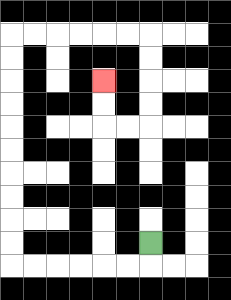{'start': '[6, 10]', 'end': '[4, 3]', 'path_directions': 'D,L,L,L,L,L,L,U,U,U,U,U,U,U,U,U,U,R,R,R,R,R,R,D,D,D,D,L,L,U,U', 'path_coordinates': '[[6, 10], [6, 11], [5, 11], [4, 11], [3, 11], [2, 11], [1, 11], [0, 11], [0, 10], [0, 9], [0, 8], [0, 7], [0, 6], [0, 5], [0, 4], [0, 3], [0, 2], [0, 1], [1, 1], [2, 1], [3, 1], [4, 1], [5, 1], [6, 1], [6, 2], [6, 3], [6, 4], [6, 5], [5, 5], [4, 5], [4, 4], [4, 3]]'}